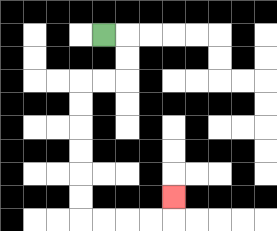{'start': '[4, 1]', 'end': '[7, 8]', 'path_directions': 'R,D,D,L,L,D,D,D,D,D,D,R,R,R,R,U', 'path_coordinates': '[[4, 1], [5, 1], [5, 2], [5, 3], [4, 3], [3, 3], [3, 4], [3, 5], [3, 6], [3, 7], [3, 8], [3, 9], [4, 9], [5, 9], [6, 9], [7, 9], [7, 8]]'}